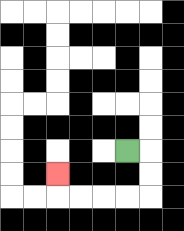{'start': '[5, 6]', 'end': '[2, 7]', 'path_directions': 'R,D,D,L,L,L,L,U', 'path_coordinates': '[[5, 6], [6, 6], [6, 7], [6, 8], [5, 8], [4, 8], [3, 8], [2, 8], [2, 7]]'}